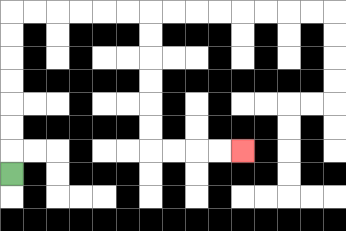{'start': '[0, 7]', 'end': '[10, 6]', 'path_directions': 'U,U,U,U,U,U,U,R,R,R,R,R,R,D,D,D,D,D,D,R,R,R,R', 'path_coordinates': '[[0, 7], [0, 6], [0, 5], [0, 4], [0, 3], [0, 2], [0, 1], [0, 0], [1, 0], [2, 0], [3, 0], [4, 0], [5, 0], [6, 0], [6, 1], [6, 2], [6, 3], [6, 4], [6, 5], [6, 6], [7, 6], [8, 6], [9, 6], [10, 6]]'}